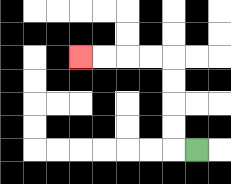{'start': '[8, 6]', 'end': '[3, 2]', 'path_directions': 'L,U,U,U,U,L,L,L,L', 'path_coordinates': '[[8, 6], [7, 6], [7, 5], [7, 4], [7, 3], [7, 2], [6, 2], [5, 2], [4, 2], [3, 2]]'}